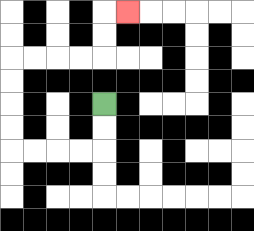{'start': '[4, 4]', 'end': '[5, 0]', 'path_directions': 'D,D,L,L,L,L,U,U,U,U,R,R,R,R,U,U,R', 'path_coordinates': '[[4, 4], [4, 5], [4, 6], [3, 6], [2, 6], [1, 6], [0, 6], [0, 5], [0, 4], [0, 3], [0, 2], [1, 2], [2, 2], [3, 2], [4, 2], [4, 1], [4, 0], [5, 0]]'}